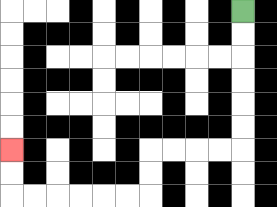{'start': '[10, 0]', 'end': '[0, 6]', 'path_directions': 'D,D,D,D,D,D,L,L,L,L,D,D,L,L,L,L,L,L,U,U', 'path_coordinates': '[[10, 0], [10, 1], [10, 2], [10, 3], [10, 4], [10, 5], [10, 6], [9, 6], [8, 6], [7, 6], [6, 6], [6, 7], [6, 8], [5, 8], [4, 8], [3, 8], [2, 8], [1, 8], [0, 8], [0, 7], [0, 6]]'}